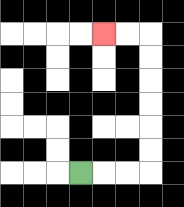{'start': '[3, 7]', 'end': '[4, 1]', 'path_directions': 'R,R,R,U,U,U,U,U,U,L,L', 'path_coordinates': '[[3, 7], [4, 7], [5, 7], [6, 7], [6, 6], [6, 5], [6, 4], [6, 3], [6, 2], [6, 1], [5, 1], [4, 1]]'}